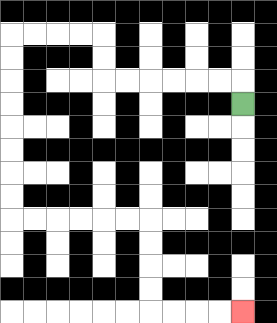{'start': '[10, 4]', 'end': '[10, 13]', 'path_directions': 'U,L,L,L,L,L,L,U,U,L,L,L,L,D,D,D,D,D,D,D,D,R,R,R,R,R,R,D,D,D,D,R,R,R,R', 'path_coordinates': '[[10, 4], [10, 3], [9, 3], [8, 3], [7, 3], [6, 3], [5, 3], [4, 3], [4, 2], [4, 1], [3, 1], [2, 1], [1, 1], [0, 1], [0, 2], [0, 3], [0, 4], [0, 5], [0, 6], [0, 7], [0, 8], [0, 9], [1, 9], [2, 9], [3, 9], [4, 9], [5, 9], [6, 9], [6, 10], [6, 11], [6, 12], [6, 13], [7, 13], [8, 13], [9, 13], [10, 13]]'}